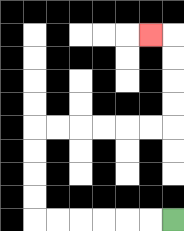{'start': '[7, 9]', 'end': '[6, 1]', 'path_directions': 'L,L,L,L,L,L,U,U,U,U,R,R,R,R,R,R,U,U,U,U,L', 'path_coordinates': '[[7, 9], [6, 9], [5, 9], [4, 9], [3, 9], [2, 9], [1, 9], [1, 8], [1, 7], [1, 6], [1, 5], [2, 5], [3, 5], [4, 5], [5, 5], [6, 5], [7, 5], [7, 4], [7, 3], [7, 2], [7, 1], [6, 1]]'}